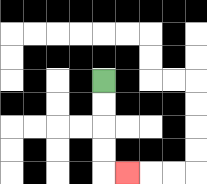{'start': '[4, 3]', 'end': '[5, 7]', 'path_directions': 'D,D,D,D,R', 'path_coordinates': '[[4, 3], [4, 4], [4, 5], [4, 6], [4, 7], [5, 7]]'}